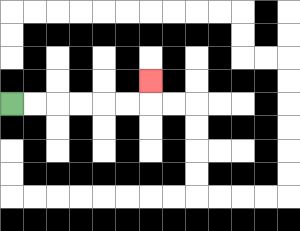{'start': '[0, 4]', 'end': '[6, 3]', 'path_directions': 'R,R,R,R,R,R,U', 'path_coordinates': '[[0, 4], [1, 4], [2, 4], [3, 4], [4, 4], [5, 4], [6, 4], [6, 3]]'}